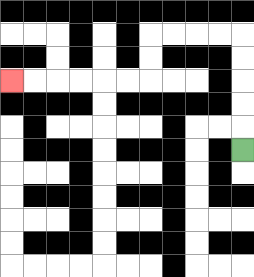{'start': '[10, 6]', 'end': '[0, 3]', 'path_directions': 'U,U,U,U,U,L,L,L,L,D,D,L,L,L,L,L,L', 'path_coordinates': '[[10, 6], [10, 5], [10, 4], [10, 3], [10, 2], [10, 1], [9, 1], [8, 1], [7, 1], [6, 1], [6, 2], [6, 3], [5, 3], [4, 3], [3, 3], [2, 3], [1, 3], [0, 3]]'}